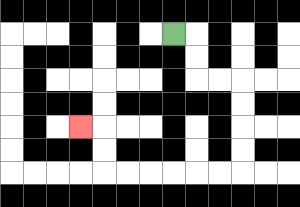{'start': '[7, 1]', 'end': '[3, 5]', 'path_directions': 'R,D,D,R,R,D,D,D,D,L,L,L,L,L,L,U,U,L', 'path_coordinates': '[[7, 1], [8, 1], [8, 2], [8, 3], [9, 3], [10, 3], [10, 4], [10, 5], [10, 6], [10, 7], [9, 7], [8, 7], [7, 7], [6, 7], [5, 7], [4, 7], [4, 6], [4, 5], [3, 5]]'}